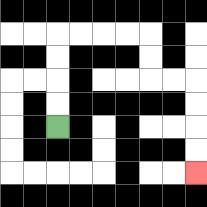{'start': '[2, 5]', 'end': '[8, 7]', 'path_directions': 'U,U,U,U,R,R,R,R,D,D,R,R,D,D,D,D', 'path_coordinates': '[[2, 5], [2, 4], [2, 3], [2, 2], [2, 1], [3, 1], [4, 1], [5, 1], [6, 1], [6, 2], [6, 3], [7, 3], [8, 3], [8, 4], [8, 5], [8, 6], [8, 7]]'}